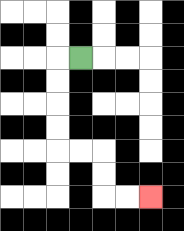{'start': '[3, 2]', 'end': '[6, 8]', 'path_directions': 'L,D,D,D,D,R,R,D,D,R,R', 'path_coordinates': '[[3, 2], [2, 2], [2, 3], [2, 4], [2, 5], [2, 6], [3, 6], [4, 6], [4, 7], [4, 8], [5, 8], [6, 8]]'}